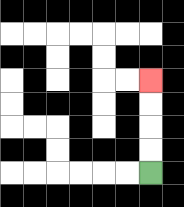{'start': '[6, 7]', 'end': '[6, 3]', 'path_directions': 'U,U,U,U', 'path_coordinates': '[[6, 7], [6, 6], [6, 5], [6, 4], [6, 3]]'}